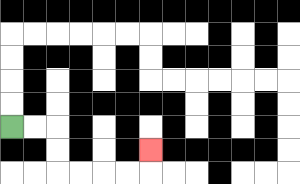{'start': '[0, 5]', 'end': '[6, 6]', 'path_directions': 'R,R,D,D,R,R,R,R,U', 'path_coordinates': '[[0, 5], [1, 5], [2, 5], [2, 6], [2, 7], [3, 7], [4, 7], [5, 7], [6, 7], [6, 6]]'}